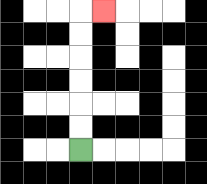{'start': '[3, 6]', 'end': '[4, 0]', 'path_directions': 'U,U,U,U,U,U,R', 'path_coordinates': '[[3, 6], [3, 5], [3, 4], [3, 3], [3, 2], [3, 1], [3, 0], [4, 0]]'}